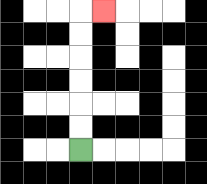{'start': '[3, 6]', 'end': '[4, 0]', 'path_directions': 'U,U,U,U,U,U,R', 'path_coordinates': '[[3, 6], [3, 5], [3, 4], [3, 3], [3, 2], [3, 1], [3, 0], [4, 0]]'}